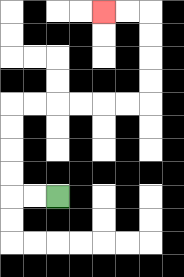{'start': '[2, 8]', 'end': '[4, 0]', 'path_directions': 'L,L,U,U,U,U,R,R,R,R,R,R,U,U,U,U,L,L', 'path_coordinates': '[[2, 8], [1, 8], [0, 8], [0, 7], [0, 6], [0, 5], [0, 4], [1, 4], [2, 4], [3, 4], [4, 4], [5, 4], [6, 4], [6, 3], [6, 2], [6, 1], [6, 0], [5, 0], [4, 0]]'}